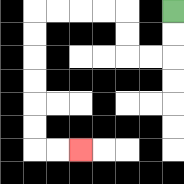{'start': '[7, 0]', 'end': '[3, 6]', 'path_directions': 'D,D,L,L,U,U,L,L,L,L,D,D,D,D,D,D,R,R', 'path_coordinates': '[[7, 0], [7, 1], [7, 2], [6, 2], [5, 2], [5, 1], [5, 0], [4, 0], [3, 0], [2, 0], [1, 0], [1, 1], [1, 2], [1, 3], [1, 4], [1, 5], [1, 6], [2, 6], [3, 6]]'}